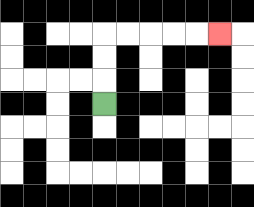{'start': '[4, 4]', 'end': '[9, 1]', 'path_directions': 'U,U,U,R,R,R,R,R', 'path_coordinates': '[[4, 4], [4, 3], [4, 2], [4, 1], [5, 1], [6, 1], [7, 1], [8, 1], [9, 1]]'}